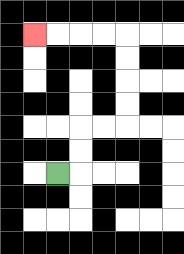{'start': '[2, 7]', 'end': '[1, 1]', 'path_directions': 'R,U,U,R,R,U,U,U,U,L,L,L,L', 'path_coordinates': '[[2, 7], [3, 7], [3, 6], [3, 5], [4, 5], [5, 5], [5, 4], [5, 3], [5, 2], [5, 1], [4, 1], [3, 1], [2, 1], [1, 1]]'}